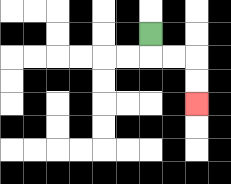{'start': '[6, 1]', 'end': '[8, 4]', 'path_directions': 'D,R,R,D,D', 'path_coordinates': '[[6, 1], [6, 2], [7, 2], [8, 2], [8, 3], [8, 4]]'}